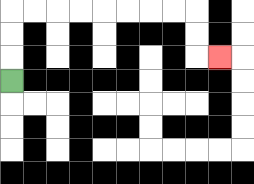{'start': '[0, 3]', 'end': '[9, 2]', 'path_directions': 'U,U,U,R,R,R,R,R,R,R,R,D,D,R', 'path_coordinates': '[[0, 3], [0, 2], [0, 1], [0, 0], [1, 0], [2, 0], [3, 0], [4, 0], [5, 0], [6, 0], [7, 0], [8, 0], [8, 1], [8, 2], [9, 2]]'}